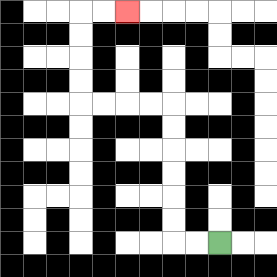{'start': '[9, 10]', 'end': '[5, 0]', 'path_directions': 'L,L,U,U,U,U,U,U,L,L,L,L,U,U,U,U,R,R', 'path_coordinates': '[[9, 10], [8, 10], [7, 10], [7, 9], [7, 8], [7, 7], [7, 6], [7, 5], [7, 4], [6, 4], [5, 4], [4, 4], [3, 4], [3, 3], [3, 2], [3, 1], [3, 0], [4, 0], [5, 0]]'}